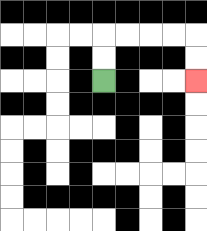{'start': '[4, 3]', 'end': '[8, 3]', 'path_directions': 'U,U,R,R,R,R,D,D', 'path_coordinates': '[[4, 3], [4, 2], [4, 1], [5, 1], [6, 1], [7, 1], [8, 1], [8, 2], [8, 3]]'}